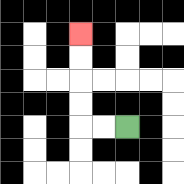{'start': '[5, 5]', 'end': '[3, 1]', 'path_directions': 'L,L,U,U,U,U', 'path_coordinates': '[[5, 5], [4, 5], [3, 5], [3, 4], [3, 3], [3, 2], [3, 1]]'}